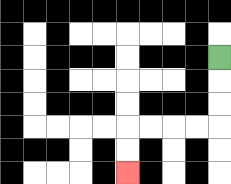{'start': '[9, 2]', 'end': '[5, 7]', 'path_directions': 'D,D,D,L,L,L,L,D,D', 'path_coordinates': '[[9, 2], [9, 3], [9, 4], [9, 5], [8, 5], [7, 5], [6, 5], [5, 5], [5, 6], [5, 7]]'}